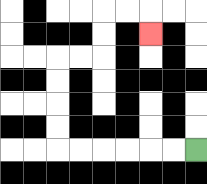{'start': '[8, 6]', 'end': '[6, 1]', 'path_directions': 'L,L,L,L,L,L,U,U,U,U,R,R,U,U,R,R,D', 'path_coordinates': '[[8, 6], [7, 6], [6, 6], [5, 6], [4, 6], [3, 6], [2, 6], [2, 5], [2, 4], [2, 3], [2, 2], [3, 2], [4, 2], [4, 1], [4, 0], [5, 0], [6, 0], [6, 1]]'}